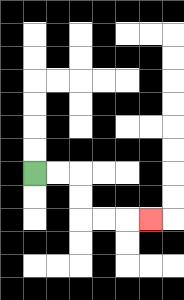{'start': '[1, 7]', 'end': '[6, 9]', 'path_directions': 'R,R,D,D,R,R,R', 'path_coordinates': '[[1, 7], [2, 7], [3, 7], [3, 8], [3, 9], [4, 9], [5, 9], [6, 9]]'}